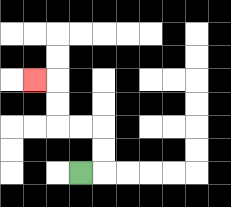{'start': '[3, 7]', 'end': '[1, 3]', 'path_directions': 'R,U,U,L,L,U,U,L', 'path_coordinates': '[[3, 7], [4, 7], [4, 6], [4, 5], [3, 5], [2, 5], [2, 4], [2, 3], [1, 3]]'}